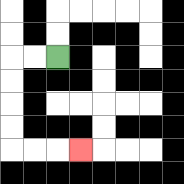{'start': '[2, 2]', 'end': '[3, 6]', 'path_directions': 'L,L,D,D,D,D,R,R,R', 'path_coordinates': '[[2, 2], [1, 2], [0, 2], [0, 3], [0, 4], [0, 5], [0, 6], [1, 6], [2, 6], [3, 6]]'}